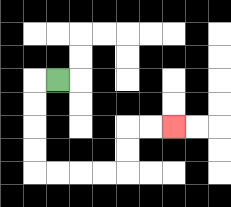{'start': '[2, 3]', 'end': '[7, 5]', 'path_directions': 'L,D,D,D,D,R,R,R,R,U,U,R,R', 'path_coordinates': '[[2, 3], [1, 3], [1, 4], [1, 5], [1, 6], [1, 7], [2, 7], [3, 7], [4, 7], [5, 7], [5, 6], [5, 5], [6, 5], [7, 5]]'}